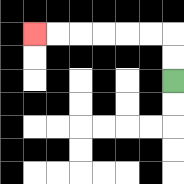{'start': '[7, 3]', 'end': '[1, 1]', 'path_directions': 'U,U,L,L,L,L,L,L', 'path_coordinates': '[[7, 3], [7, 2], [7, 1], [6, 1], [5, 1], [4, 1], [3, 1], [2, 1], [1, 1]]'}